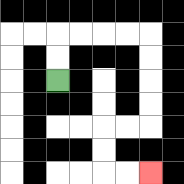{'start': '[2, 3]', 'end': '[6, 7]', 'path_directions': 'U,U,R,R,R,R,D,D,D,D,L,L,D,D,R,R', 'path_coordinates': '[[2, 3], [2, 2], [2, 1], [3, 1], [4, 1], [5, 1], [6, 1], [6, 2], [6, 3], [6, 4], [6, 5], [5, 5], [4, 5], [4, 6], [4, 7], [5, 7], [6, 7]]'}